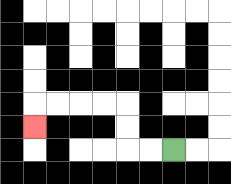{'start': '[7, 6]', 'end': '[1, 5]', 'path_directions': 'L,L,U,U,L,L,L,L,D', 'path_coordinates': '[[7, 6], [6, 6], [5, 6], [5, 5], [5, 4], [4, 4], [3, 4], [2, 4], [1, 4], [1, 5]]'}